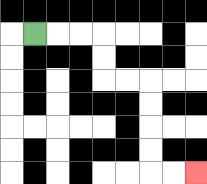{'start': '[1, 1]', 'end': '[8, 7]', 'path_directions': 'R,R,R,D,D,R,R,D,D,D,D,R,R', 'path_coordinates': '[[1, 1], [2, 1], [3, 1], [4, 1], [4, 2], [4, 3], [5, 3], [6, 3], [6, 4], [6, 5], [6, 6], [6, 7], [7, 7], [8, 7]]'}